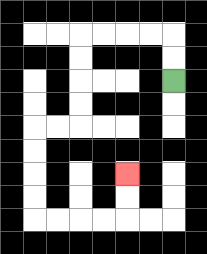{'start': '[7, 3]', 'end': '[5, 7]', 'path_directions': 'U,U,L,L,L,L,D,D,D,D,L,L,D,D,D,D,R,R,R,R,U,U', 'path_coordinates': '[[7, 3], [7, 2], [7, 1], [6, 1], [5, 1], [4, 1], [3, 1], [3, 2], [3, 3], [3, 4], [3, 5], [2, 5], [1, 5], [1, 6], [1, 7], [1, 8], [1, 9], [2, 9], [3, 9], [4, 9], [5, 9], [5, 8], [5, 7]]'}